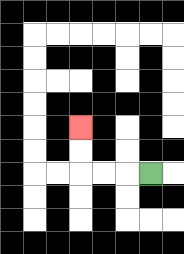{'start': '[6, 7]', 'end': '[3, 5]', 'path_directions': 'L,L,L,U,U', 'path_coordinates': '[[6, 7], [5, 7], [4, 7], [3, 7], [3, 6], [3, 5]]'}